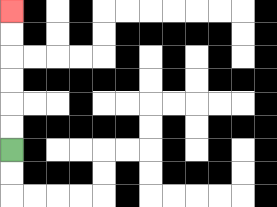{'start': '[0, 6]', 'end': '[0, 0]', 'path_directions': 'U,U,U,U,U,U', 'path_coordinates': '[[0, 6], [0, 5], [0, 4], [0, 3], [0, 2], [0, 1], [0, 0]]'}